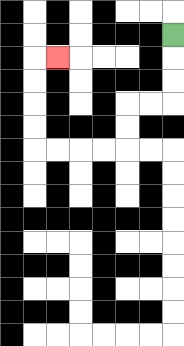{'start': '[7, 1]', 'end': '[2, 2]', 'path_directions': 'D,D,D,L,L,D,D,L,L,L,L,U,U,U,U,R', 'path_coordinates': '[[7, 1], [7, 2], [7, 3], [7, 4], [6, 4], [5, 4], [5, 5], [5, 6], [4, 6], [3, 6], [2, 6], [1, 6], [1, 5], [1, 4], [1, 3], [1, 2], [2, 2]]'}